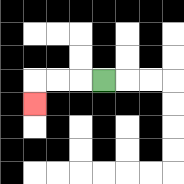{'start': '[4, 3]', 'end': '[1, 4]', 'path_directions': 'L,L,L,D', 'path_coordinates': '[[4, 3], [3, 3], [2, 3], [1, 3], [1, 4]]'}